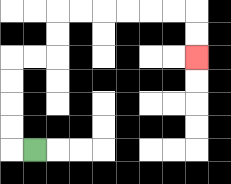{'start': '[1, 6]', 'end': '[8, 2]', 'path_directions': 'L,U,U,U,U,R,R,U,U,R,R,R,R,R,R,D,D', 'path_coordinates': '[[1, 6], [0, 6], [0, 5], [0, 4], [0, 3], [0, 2], [1, 2], [2, 2], [2, 1], [2, 0], [3, 0], [4, 0], [5, 0], [6, 0], [7, 0], [8, 0], [8, 1], [8, 2]]'}